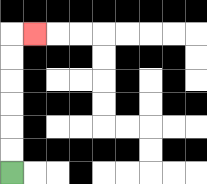{'start': '[0, 7]', 'end': '[1, 1]', 'path_directions': 'U,U,U,U,U,U,R', 'path_coordinates': '[[0, 7], [0, 6], [0, 5], [0, 4], [0, 3], [0, 2], [0, 1], [1, 1]]'}